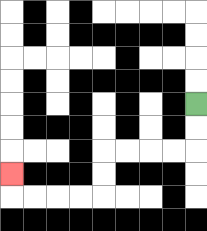{'start': '[8, 4]', 'end': '[0, 7]', 'path_directions': 'D,D,L,L,L,L,D,D,L,L,L,L,U', 'path_coordinates': '[[8, 4], [8, 5], [8, 6], [7, 6], [6, 6], [5, 6], [4, 6], [4, 7], [4, 8], [3, 8], [2, 8], [1, 8], [0, 8], [0, 7]]'}